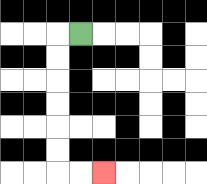{'start': '[3, 1]', 'end': '[4, 7]', 'path_directions': 'L,D,D,D,D,D,D,R,R', 'path_coordinates': '[[3, 1], [2, 1], [2, 2], [2, 3], [2, 4], [2, 5], [2, 6], [2, 7], [3, 7], [4, 7]]'}